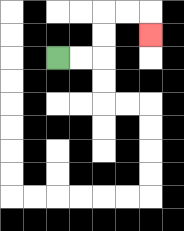{'start': '[2, 2]', 'end': '[6, 1]', 'path_directions': 'R,R,U,U,R,R,D', 'path_coordinates': '[[2, 2], [3, 2], [4, 2], [4, 1], [4, 0], [5, 0], [6, 0], [6, 1]]'}